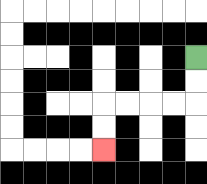{'start': '[8, 2]', 'end': '[4, 6]', 'path_directions': 'D,D,L,L,L,L,D,D', 'path_coordinates': '[[8, 2], [8, 3], [8, 4], [7, 4], [6, 4], [5, 4], [4, 4], [4, 5], [4, 6]]'}